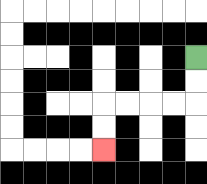{'start': '[8, 2]', 'end': '[4, 6]', 'path_directions': 'D,D,L,L,L,L,D,D', 'path_coordinates': '[[8, 2], [8, 3], [8, 4], [7, 4], [6, 4], [5, 4], [4, 4], [4, 5], [4, 6]]'}